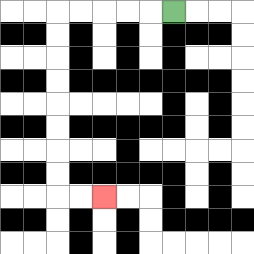{'start': '[7, 0]', 'end': '[4, 8]', 'path_directions': 'L,L,L,L,L,D,D,D,D,D,D,D,D,R,R', 'path_coordinates': '[[7, 0], [6, 0], [5, 0], [4, 0], [3, 0], [2, 0], [2, 1], [2, 2], [2, 3], [2, 4], [2, 5], [2, 6], [2, 7], [2, 8], [3, 8], [4, 8]]'}